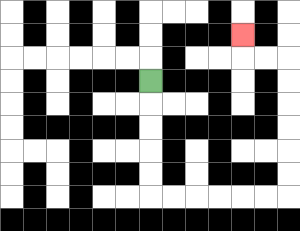{'start': '[6, 3]', 'end': '[10, 1]', 'path_directions': 'D,D,D,D,D,R,R,R,R,R,R,U,U,U,U,U,U,L,L,U', 'path_coordinates': '[[6, 3], [6, 4], [6, 5], [6, 6], [6, 7], [6, 8], [7, 8], [8, 8], [9, 8], [10, 8], [11, 8], [12, 8], [12, 7], [12, 6], [12, 5], [12, 4], [12, 3], [12, 2], [11, 2], [10, 2], [10, 1]]'}